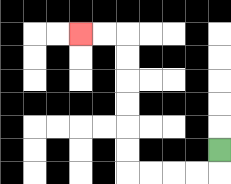{'start': '[9, 6]', 'end': '[3, 1]', 'path_directions': 'D,L,L,L,L,U,U,U,U,U,U,L,L', 'path_coordinates': '[[9, 6], [9, 7], [8, 7], [7, 7], [6, 7], [5, 7], [5, 6], [5, 5], [5, 4], [5, 3], [5, 2], [5, 1], [4, 1], [3, 1]]'}